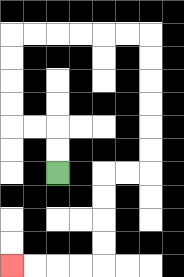{'start': '[2, 7]', 'end': '[0, 11]', 'path_directions': 'U,U,L,L,U,U,U,U,R,R,R,R,R,R,D,D,D,D,D,D,L,L,D,D,D,D,L,L,L,L', 'path_coordinates': '[[2, 7], [2, 6], [2, 5], [1, 5], [0, 5], [0, 4], [0, 3], [0, 2], [0, 1], [1, 1], [2, 1], [3, 1], [4, 1], [5, 1], [6, 1], [6, 2], [6, 3], [6, 4], [6, 5], [6, 6], [6, 7], [5, 7], [4, 7], [4, 8], [4, 9], [4, 10], [4, 11], [3, 11], [2, 11], [1, 11], [0, 11]]'}